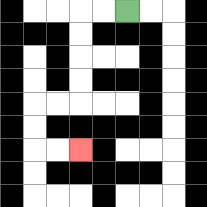{'start': '[5, 0]', 'end': '[3, 6]', 'path_directions': 'L,L,D,D,D,D,L,L,D,D,R,R', 'path_coordinates': '[[5, 0], [4, 0], [3, 0], [3, 1], [3, 2], [3, 3], [3, 4], [2, 4], [1, 4], [1, 5], [1, 6], [2, 6], [3, 6]]'}